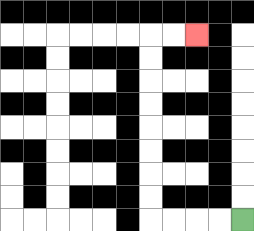{'start': '[10, 9]', 'end': '[8, 1]', 'path_directions': 'L,L,L,L,U,U,U,U,U,U,U,U,R,R', 'path_coordinates': '[[10, 9], [9, 9], [8, 9], [7, 9], [6, 9], [6, 8], [6, 7], [6, 6], [6, 5], [6, 4], [6, 3], [6, 2], [6, 1], [7, 1], [8, 1]]'}